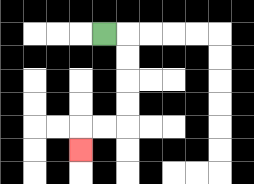{'start': '[4, 1]', 'end': '[3, 6]', 'path_directions': 'R,D,D,D,D,L,L,D', 'path_coordinates': '[[4, 1], [5, 1], [5, 2], [5, 3], [5, 4], [5, 5], [4, 5], [3, 5], [3, 6]]'}